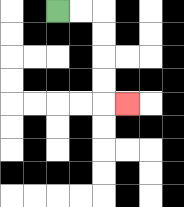{'start': '[2, 0]', 'end': '[5, 4]', 'path_directions': 'R,R,D,D,D,D,R', 'path_coordinates': '[[2, 0], [3, 0], [4, 0], [4, 1], [4, 2], [4, 3], [4, 4], [5, 4]]'}